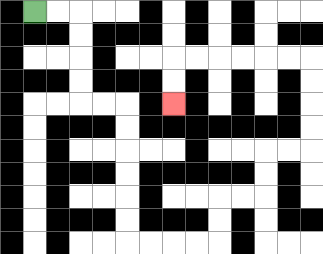{'start': '[1, 0]', 'end': '[7, 4]', 'path_directions': 'R,R,D,D,D,D,R,R,D,D,D,D,D,D,R,R,R,R,U,U,R,R,U,U,R,R,U,U,U,U,L,L,L,L,L,L,D,D', 'path_coordinates': '[[1, 0], [2, 0], [3, 0], [3, 1], [3, 2], [3, 3], [3, 4], [4, 4], [5, 4], [5, 5], [5, 6], [5, 7], [5, 8], [5, 9], [5, 10], [6, 10], [7, 10], [8, 10], [9, 10], [9, 9], [9, 8], [10, 8], [11, 8], [11, 7], [11, 6], [12, 6], [13, 6], [13, 5], [13, 4], [13, 3], [13, 2], [12, 2], [11, 2], [10, 2], [9, 2], [8, 2], [7, 2], [7, 3], [7, 4]]'}